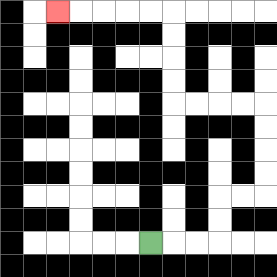{'start': '[6, 10]', 'end': '[2, 0]', 'path_directions': 'R,R,R,U,U,R,R,U,U,U,U,L,L,L,L,U,U,U,U,L,L,L,L,L', 'path_coordinates': '[[6, 10], [7, 10], [8, 10], [9, 10], [9, 9], [9, 8], [10, 8], [11, 8], [11, 7], [11, 6], [11, 5], [11, 4], [10, 4], [9, 4], [8, 4], [7, 4], [7, 3], [7, 2], [7, 1], [7, 0], [6, 0], [5, 0], [4, 0], [3, 0], [2, 0]]'}